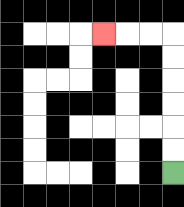{'start': '[7, 7]', 'end': '[4, 1]', 'path_directions': 'U,U,U,U,U,U,L,L,L', 'path_coordinates': '[[7, 7], [7, 6], [7, 5], [7, 4], [7, 3], [7, 2], [7, 1], [6, 1], [5, 1], [4, 1]]'}